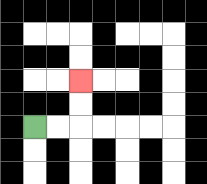{'start': '[1, 5]', 'end': '[3, 3]', 'path_directions': 'R,R,U,U', 'path_coordinates': '[[1, 5], [2, 5], [3, 5], [3, 4], [3, 3]]'}